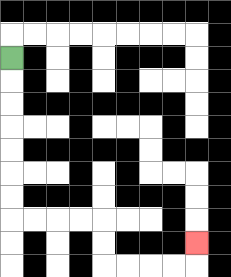{'start': '[0, 2]', 'end': '[8, 10]', 'path_directions': 'D,D,D,D,D,D,D,R,R,R,R,D,D,R,R,R,R,U', 'path_coordinates': '[[0, 2], [0, 3], [0, 4], [0, 5], [0, 6], [0, 7], [0, 8], [0, 9], [1, 9], [2, 9], [3, 9], [4, 9], [4, 10], [4, 11], [5, 11], [6, 11], [7, 11], [8, 11], [8, 10]]'}